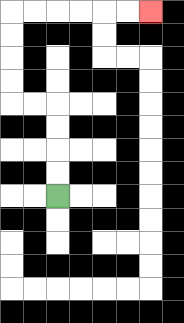{'start': '[2, 8]', 'end': '[6, 0]', 'path_directions': 'U,U,U,U,L,L,U,U,U,U,R,R,R,R,R,R', 'path_coordinates': '[[2, 8], [2, 7], [2, 6], [2, 5], [2, 4], [1, 4], [0, 4], [0, 3], [0, 2], [0, 1], [0, 0], [1, 0], [2, 0], [3, 0], [4, 0], [5, 0], [6, 0]]'}